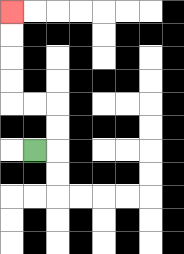{'start': '[1, 6]', 'end': '[0, 0]', 'path_directions': 'R,U,U,L,L,U,U,U,U', 'path_coordinates': '[[1, 6], [2, 6], [2, 5], [2, 4], [1, 4], [0, 4], [0, 3], [0, 2], [0, 1], [0, 0]]'}